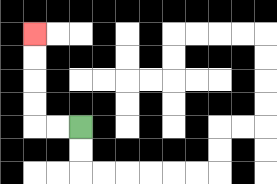{'start': '[3, 5]', 'end': '[1, 1]', 'path_directions': 'L,L,U,U,U,U', 'path_coordinates': '[[3, 5], [2, 5], [1, 5], [1, 4], [1, 3], [1, 2], [1, 1]]'}